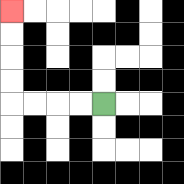{'start': '[4, 4]', 'end': '[0, 0]', 'path_directions': 'L,L,L,L,U,U,U,U', 'path_coordinates': '[[4, 4], [3, 4], [2, 4], [1, 4], [0, 4], [0, 3], [0, 2], [0, 1], [0, 0]]'}